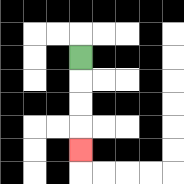{'start': '[3, 2]', 'end': '[3, 6]', 'path_directions': 'D,D,D,D', 'path_coordinates': '[[3, 2], [3, 3], [3, 4], [3, 5], [3, 6]]'}